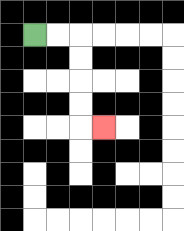{'start': '[1, 1]', 'end': '[4, 5]', 'path_directions': 'R,R,D,D,D,D,R', 'path_coordinates': '[[1, 1], [2, 1], [3, 1], [3, 2], [3, 3], [3, 4], [3, 5], [4, 5]]'}